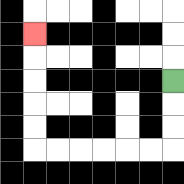{'start': '[7, 3]', 'end': '[1, 1]', 'path_directions': 'D,D,D,L,L,L,L,L,L,U,U,U,U,U', 'path_coordinates': '[[7, 3], [7, 4], [7, 5], [7, 6], [6, 6], [5, 6], [4, 6], [3, 6], [2, 6], [1, 6], [1, 5], [1, 4], [1, 3], [1, 2], [1, 1]]'}